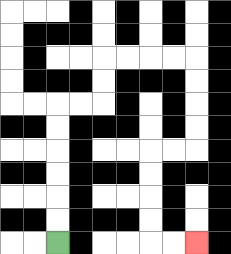{'start': '[2, 10]', 'end': '[8, 10]', 'path_directions': 'U,U,U,U,U,U,R,R,U,U,R,R,R,R,D,D,D,D,L,L,D,D,D,D,R,R', 'path_coordinates': '[[2, 10], [2, 9], [2, 8], [2, 7], [2, 6], [2, 5], [2, 4], [3, 4], [4, 4], [4, 3], [4, 2], [5, 2], [6, 2], [7, 2], [8, 2], [8, 3], [8, 4], [8, 5], [8, 6], [7, 6], [6, 6], [6, 7], [6, 8], [6, 9], [6, 10], [7, 10], [8, 10]]'}